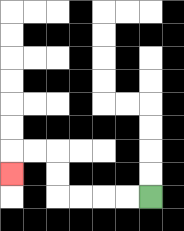{'start': '[6, 8]', 'end': '[0, 7]', 'path_directions': 'L,L,L,L,U,U,L,L,D', 'path_coordinates': '[[6, 8], [5, 8], [4, 8], [3, 8], [2, 8], [2, 7], [2, 6], [1, 6], [0, 6], [0, 7]]'}